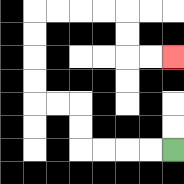{'start': '[7, 6]', 'end': '[7, 2]', 'path_directions': 'L,L,L,L,U,U,L,L,U,U,U,U,R,R,R,R,D,D,R,R', 'path_coordinates': '[[7, 6], [6, 6], [5, 6], [4, 6], [3, 6], [3, 5], [3, 4], [2, 4], [1, 4], [1, 3], [1, 2], [1, 1], [1, 0], [2, 0], [3, 0], [4, 0], [5, 0], [5, 1], [5, 2], [6, 2], [7, 2]]'}